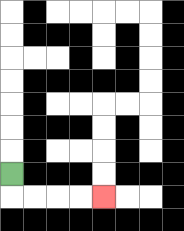{'start': '[0, 7]', 'end': '[4, 8]', 'path_directions': 'D,R,R,R,R', 'path_coordinates': '[[0, 7], [0, 8], [1, 8], [2, 8], [3, 8], [4, 8]]'}